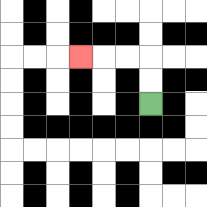{'start': '[6, 4]', 'end': '[3, 2]', 'path_directions': 'U,U,L,L,L', 'path_coordinates': '[[6, 4], [6, 3], [6, 2], [5, 2], [4, 2], [3, 2]]'}